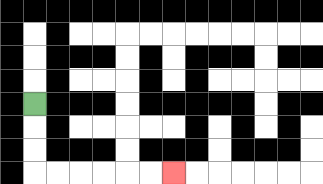{'start': '[1, 4]', 'end': '[7, 7]', 'path_directions': 'D,D,D,R,R,R,R,R,R', 'path_coordinates': '[[1, 4], [1, 5], [1, 6], [1, 7], [2, 7], [3, 7], [4, 7], [5, 7], [6, 7], [7, 7]]'}